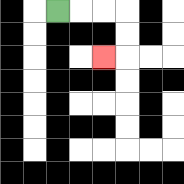{'start': '[2, 0]', 'end': '[4, 2]', 'path_directions': 'R,R,R,D,D,L', 'path_coordinates': '[[2, 0], [3, 0], [4, 0], [5, 0], [5, 1], [5, 2], [4, 2]]'}